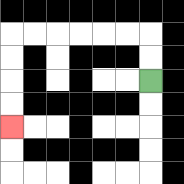{'start': '[6, 3]', 'end': '[0, 5]', 'path_directions': 'U,U,L,L,L,L,L,L,D,D,D,D', 'path_coordinates': '[[6, 3], [6, 2], [6, 1], [5, 1], [4, 1], [3, 1], [2, 1], [1, 1], [0, 1], [0, 2], [0, 3], [0, 4], [0, 5]]'}